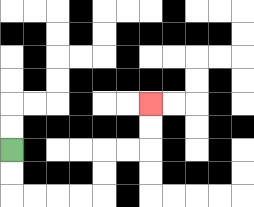{'start': '[0, 6]', 'end': '[6, 4]', 'path_directions': 'D,D,R,R,R,R,U,U,R,R,U,U', 'path_coordinates': '[[0, 6], [0, 7], [0, 8], [1, 8], [2, 8], [3, 8], [4, 8], [4, 7], [4, 6], [5, 6], [6, 6], [6, 5], [6, 4]]'}